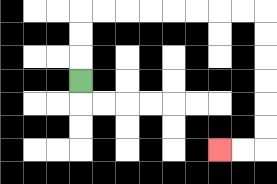{'start': '[3, 3]', 'end': '[9, 6]', 'path_directions': 'U,U,U,R,R,R,R,R,R,R,R,D,D,D,D,D,D,L,L', 'path_coordinates': '[[3, 3], [3, 2], [3, 1], [3, 0], [4, 0], [5, 0], [6, 0], [7, 0], [8, 0], [9, 0], [10, 0], [11, 0], [11, 1], [11, 2], [11, 3], [11, 4], [11, 5], [11, 6], [10, 6], [9, 6]]'}